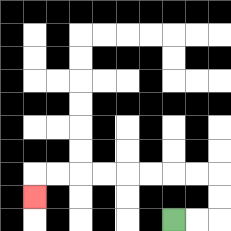{'start': '[7, 9]', 'end': '[1, 8]', 'path_directions': 'R,R,U,U,L,L,L,L,L,L,L,L,D', 'path_coordinates': '[[7, 9], [8, 9], [9, 9], [9, 8], [9, 7], [8, 7], [7, 7], [6, 7], [5, 7], [4, 7], [3, 7], [2, 7], [1, 7], [1, 8]]'}